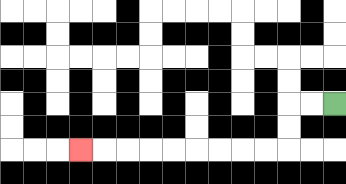{'start': '[14, 4]', 'end': '[3, 6]', 'path_directions': 'L,L,D,D,L,L,L,L,L,L,L,L,L', 'path_coordinates': '[[14, 4], [13, 4], [12, 4], [12, 5], [12, 6], [11, 6], [10, 6], [9, 6], [8, 6], [7, 6], [6, 6], [5, 6], [4, 6], [3, 6]]'}